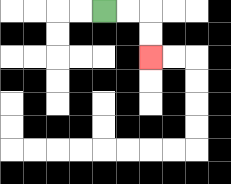{'start': '[4, 0]', 'end': '[6, 2]', 'path_directions': 'R,R,D,D', 'path_coordinates': '[[4, 0], [5, 0], [6, 0], [6, 1], [6, 2]]'}